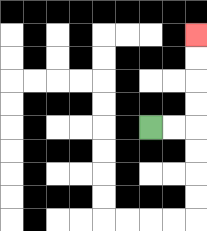{'start': '[6, 5]', 'end': '[8, 1]', 'path_directions': 'R,R,U,U,U,U', 'path_coordinates': '[[6, 5], [7, 5], [8, 5], [8, 4], [8, 3], [8, 2], [8, 1]]'}